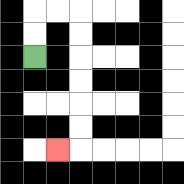{'start': '[1, 2]', 'end': '[2, 6]', 'path_directions': 'U,U,R,R,D,D,D,D,D,D,L', 'path_coordinates': '[[1, 2], [1, 1], [1, 0], [2, 0], [3, 0], [3, 1], [3, 2], [3, 3], [3, 4], [3, 5], [3, 6], [2, 6]]'}